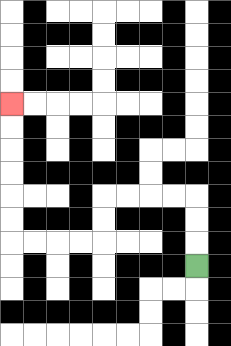{'start': '[8, 11]', 'end': '[0, 4]', 'path_directions': 'U,U,U,L,L,L,L,D,D,L,L,L,L,U,U,U,U,U,U', 'path_coordinates': '[[8, 11], [8, 10], [8, 9], [8, 8], [7, 8], [6, 8], [5, 8], [4, 8], [4, 9], [4, 10], [3, 10], [2, 10], [1, 10], [0, 10], [0, 9], [0, 8], [0, 7], [0, 6], [0, 5], [0, 4]]'}